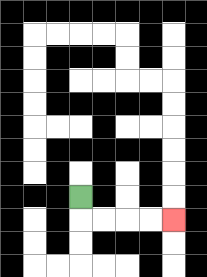{'start': '[3, 8]', 'end': '[7, 9]', 'path_directions': 'D,R,R,R,R', 'path_coordinates': '[[3, 8], [3, 9], [4, 9], [5, 9], [6, 9], [7, 9]]'}